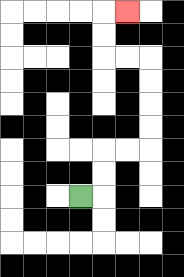{'start': '[3, 8]', 'end': '[5, 0]', 'path_directions': 'R,U,U,R,R,U,U,U,U,L,L,U,U,R', 'path_coordinates': '[[3, 8], [4, 8], [4, 7], [4, 6], [5, 6], [6, 6], [6, 5], [6, 4], [6, 3], [6, 2], [5, 2], [4, 2], [4, 1], [4, 0], [5, 0]]'}